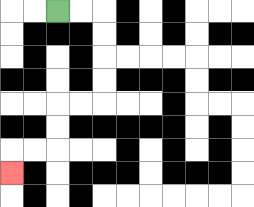{'start': '[2, 0]', 'end': '[0, 7]', 'path_directions': 'R,R,D,D,D,D,L,L,D,D,L,L,D', 'path_coordinates': '[[2, 0], [3, 0], [4, 0], [4, 1], [4, 2], [4, 3], [4, 4], [3, 4], [2, 4], [2, 5], [2, 6], [1, 6], [0, 6], [0, 7]]'}